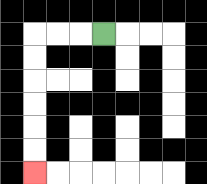{'start': '[4, 1]', 'end': '[1, 7]', 'path_directions': 'L,L,L,D,D,D,D,D,D', 'path_coordinates': '[[4, 1], [3, 1], [2, 1], [1, 1], [1, 2], [1, 3], [1, 4], [1, 5], [1, 6], [1, 7]]'}